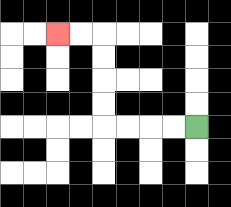{'start': '[8, 5]', 'end': '[2, 1]', 'path_directions': 'L,L,L,L,U,U,U,U,L,L', 'path_coordinates': '[[8, 5], [7, 5], [6, 5], [5, 5], [4, 5], [4, 4], [4, 3], [4, 2], [4, 1], [3, 1], [2, 1]]'}